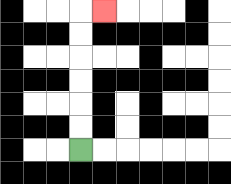{'start': '[3, 6]', 'end': '[4, 0]', 'path_directions': 'U,U,U,U,U,U,R', 'path_coordinates': '[[3, 6], [3, 5], [3, 4], [3, 3], [3, 2], [3, 1], [3, 0], [4, 0]]'}